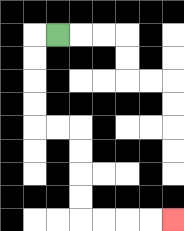{'start': '[2, 1]', 'end': '[7, 9]', 'path_directions': 'L,D,D,D,D,R,R,D,D,D,D,R,R,R,R', 'path_coordinates': '[[2, 1], [1, 1], [1, 2], [1, 3], [1, 4], [1, 5], [2, 5], [3, 5], [3, 6], [3, 7], [3, 8], [3, 9], [4, 9], [5, 9], [6, 9], [7, 9]]'}